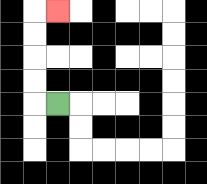{'start': '[2, 4]', 'end': '[2, 0]', 'path_directions': 'L,U,U,U,U,R', 'path_coordinates': '[[2, 4], [1, 4], [1, 3], [1, 2], [1, 1], [1, 0], [2, 0]]'}